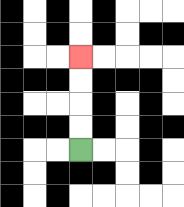{'start': '[3, 6]', 'end': '[3, 2]', 'path_directions': 'U,U,U,U', 'path_coordinates': '[[3, 6], [3, 5], [3, 4], [3, 3], [3, 2]]'}